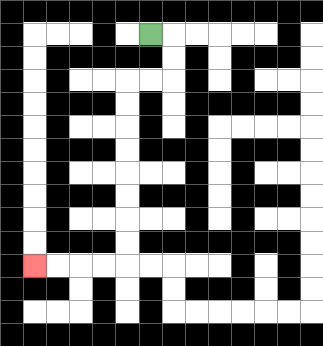{'start': '[6, 1]', 'end': '[1, 11]', 'path_directions': 'R,D,D,L,L,D,D,D,D,D,D,D,D,L,L,L,L', 'path_coordinates': '[[6, 1], [7, 1], [7, 2], [7, 3], [6, 3], [5, 3], [5, 4], [5, 5], [5, 6], [5, 7], [5, 8], [5, 9], [5, 10], [5, 11], [4, 11], [3, 11], [2, 11], [1, 11]]'}